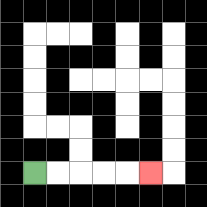{'start': '[1, 7]', 'end': '[6, 7]', 'path_directions': 'R,R,R,R,R', 'path_coordinates': '[[1, 7], [2, 7], [3, 7], [4, 7], [5, 7], [6, 7]]'}